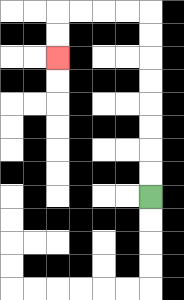{'start': '[6, 8]', 'end': '[2, 2]', 'path_directions': 'U,U,U,U,U,U,U,U,L,L,L,L,D,D', 'path_coordinates': '[[6, 8], [6, 7], [6, 6], [6, 5], [6, 4], [6, 3], [6, 2], [6, 1], [6, 0], [5, 0], [4, 0], [3, 0], [2, 0], [2, 1], [2, 2]]'}